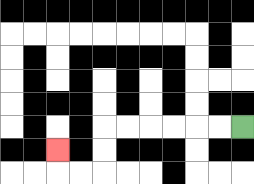{'start': '[10, 5]', 'end': '[2, 6]', 'path_directions': 'L,L,L,L,L,L,D,D,L,L,U', 'path_coordinates': '[[10, 5], [9, 5], [8, 5], [7, 5], [6, 5], [5, 5], [4, 5], [4, 6], [4, 7], [3, 7], [2, 7], [2, 6]]'}